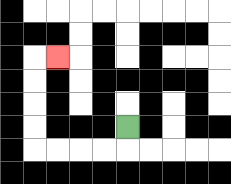{'start': '[5, 5]', 'end': '[2, 2]', 'path_directions': 'D,L,L,L,L,U,U,U,U,R', 'path_coordinates': '[[5, 5], [5, 6], [4, 6], [3, 6], [2, 6], [1, 6], [1, 5], [1, 4], [1, 3], [1, 2], [2, 2]]'}